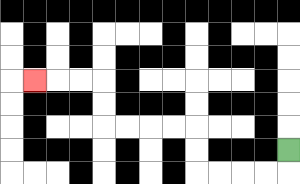{'start': '[12, 6]', 'end': '[1, 3]', 'path_directions': 'D,L,L,L,L,U,U,L,L,L,L,U,U,L,L,L', 'path_coordinates': '[[12, 6], [12, 7], [11, 7], [10, 7], [9, 7], [8, 7], [8, 6], [8, 5], [7, 5], [6, 5], [5, 5], [4, 5], [4, 4], [4, 3], [3, 3], [2, 3], [1, 3]]'}